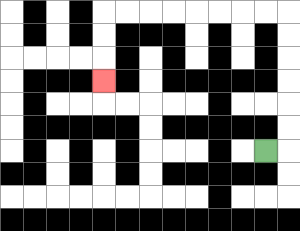{'start': '[11, 6]', 'end': '[4, 3]', 'path_directions': 'R,U,U,U,U,U,U,L,L,L,L,L,L,L,L,D,D,D', 'path_coordinates': '[[11, 6], [12, 6], [12, 5], [12, 4], [12, 3], [12, 2], [12, 1], [12, 0], [11, 0], [10, 0], [9, 0], [8, 0], [7, 0], [6, 0], [5, 0], [4, 0], [4, 1], [4, 2], [4, 3]]'}